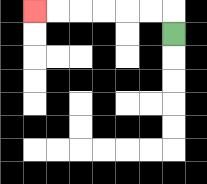{'start': '[7, 1]', 'end': '[1, 0]', 'path_directions': 'U,L,L,L,L,L,L', 'path_coordinates': '[[7, 1], [7, 0], [6, 0], [5, 0], [4, 0], [3, 0], [2, 0], [1, 0]]'}